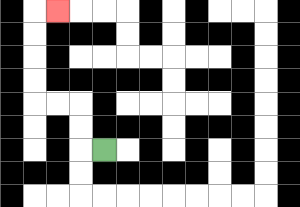{'start': '[4, 6]', 'end': '[2, 0]', 'path_directions': 'L,U,U,L,L,U,U,U,U,R', 'path_coordinates': '[[4, 6], [3, 6], [3, 5], [3, 4], [2, 4], [1, 4], [1, 3], [1, 2], [1, 1], [1, 0], [2, 0]]'}